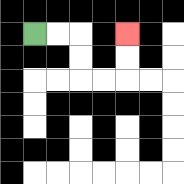{'start': '[1, 1]', 'end': '[5, 1]', 'path_directions': 'R,R,D,D,R,R,U,U', 'path_coordinates': '[[1, 1], [2, 1], [3, 1], [3, 2], [3, 3], [4, 3], [5, 3], [5, 2], [5, 1]]'}